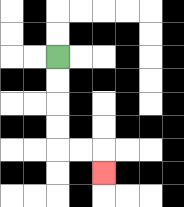{'start': '[2, 2]', 'end': '[4, 7]', 'path_directions': 'D,D,D,D,R,R,D', 'path_coordinates': '[[2, 2], [2, 3], [2, 4], [2, 5], [2, 6], [3, 6], [4, 6], [4, 7]]'}